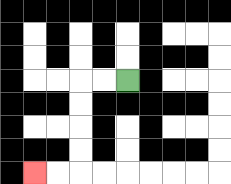{'start': '[5, 3]', 'end': '[1, 7]', 'path_directions': 'L,L,D,D,D,D,L,L', 'path_coordinates': '[[5, 3], [4, 3], [3, 3], [3, 4], [3, 5], [3, 6], [3, 7], [2, 7], [1, 7]]'}